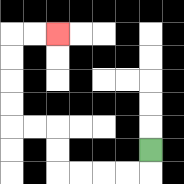{'start': '[6, 6]', 'end': '[2, 1]', 'path_directions': 'D,L,L,L,L,U,U,L,L,U,U,U,U,R,R', 'path_coordinates': '[[6, 6], [6, 7], [5, 7], [4, 7], [3, 7], [2, 7], [2, 6], [2, 5], [1, 5], [0, 5], [0, 4], [0, 3], [0, 2], [0, 1], [1, 1], [2, 1]]'}